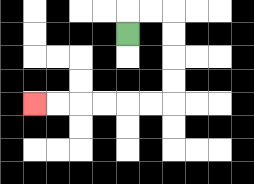{'start': '[5, 1]', 'end': '[1, 4]', 'path_directions': 'U,R,R,D,D,D,D,L,L,L,L,L,L', 'path_coordinates': '[[5, 1], [5, 0], [6, 0], [7, 0], [7, 1], [7, 2], [7, 3], [7, 4], [6, 4], [5, 4], [4, 4], [3, 4], [2, 4], [1, 4]]'}